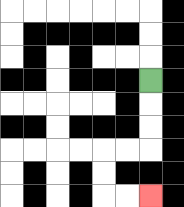{'start': '[6, 3]', 'end': '[6, 8]', 'path_directions': 'D,D,D,L,L,D,D,R,R', 'path_coordinates': '[[6, 3], [6, 4], [6, 5], [6, 6], [5, 6], [4, 6], [4, 7], [4, 8], [5, 8], [6, 8]]'}